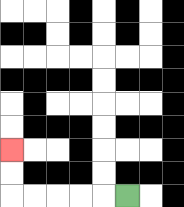{'start': '[5, 8]', 'end': '[0, 6]', 'path_directions': 'L,L,L,L,L,U,U', 'path_coordinates': '[[5, 8], [4, 8], [3, 8], [2, 8], [1, 8], [0, 8], [0, 7], [0, 6]]'}